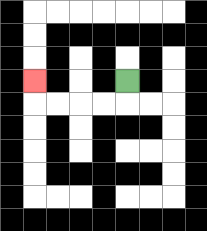{'start': '[5, 3]', 'end': '[1, 3]', 'path_directions': 'D,L,L,L,L,U', 'path_coordinates': '[[5, 3], [5, 4], [4, 4], [3, 4], [2, 4], [1, 4], [1, 3]]'}